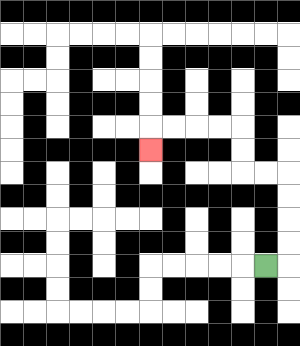{'start': '[11, 11]', 'end': '[6, 6]', 'path_directions': 'R,U,U,U,U,L,L,U,U,L,L,L,L,D', 'path_coordinates': '[[11, 11], [12, 11], [12, 10], [12, 9], [12, 8], [12, 7], [11, 7], [10, 7], [10, 6], [10, 5], [9, 5], [8, 5], [7, 5], [6, 5], [6, 6]]'}